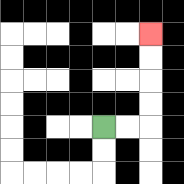{'start': '[4, 5]', 'end': '[6, 1]', 'path_directions': 'R,R,U,U,U,U', 'path_coordinates': '[[4, 5], [5, 5], [6, 5], [6, 4], [6, 3], [6, 2], [6, 1]]'}